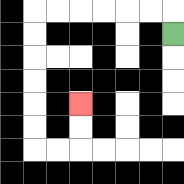{'start': '[7, 1]', 'end': '[3, 4]', 'path_directions': 'U,L,L,L,L,L,L,D,D,D,D,D,D,R,R,U,U', 'path_coordinates': '[[7, 1], [7, 0], [6, 0], [5, 0], [4, 0], [3, 0], [2, 0], [1, 0], [1, 1], [1, 2], [1, 3], [1, 4], [1, 5], [1, 6], [2, 6], [3, 6], [3, 5], [3, 4]]'}